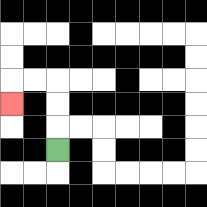{'start': '[2, 6]', 'end': '[0, 4]', 'path_directions': 'U,U,U,L,L,D', 'path_coordinates': '[[2, 6], [2, 5], [2, 4], [2, 3], [1, 3], [0, 3], [0, 4]]'}